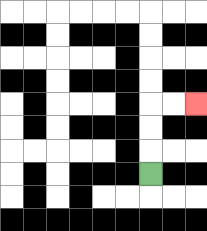{'start': '[6, 7]', 'end': '[8, 4]', 'path_directions': 'U,U,U,R,R', 'path_coordinates': '[[6, 7], [6, 6], [6, 5], [6, 4], [7, 4], [8, 4]]'}